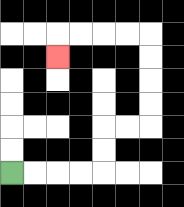{'start': '[0, 7]', 'end': '[2, 2]', 'path_directions': 'R,R,R,R,U,U,R,R,U,U,U,U,L,L,L,L,D', 'path_coordinates': '[[0, 7], [1, 7], [2, 7], [3, 7], [4, 7], [4, 6], [4, 5], [5, 5], [6, 5], [6, 4], [6, 3], [6, 2], [6, 1], [5, 1], [4, 1], [3, 1], [2, 1], [2, 2]]'}